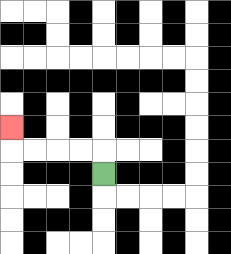{'start': '[4, 7]', 'end': '[0, 5]', 'path_directions': 'U,L,L,L,L,U', 'path_coordinates': '[[4, 7], [4, 6], [3, 6], [2, 6], [1, 6], [0, 6], [0, 5]]'}